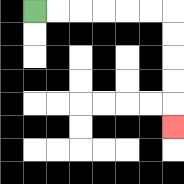{'start': '[1, 0]', 'end': '[7, 5]', 'path_directions': 'R,R,R,R,R,R,D,D,D,D,D', 'path_coordinates': '[[1, 0], [2, 0], [3, 0], [4, 0], [5, 0], [6, 0], [7, 0], [7, 1], [7, 2], [7, 3], [7, 4], [7, 5]]'}